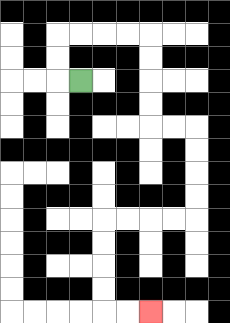{'start': '[3, 3]', 'end': '[6, 13]', 'path_directions': 'L,U,U,R,R,R,R,D,D,D,D,R,R,D,D,D,D,L,L,L,L,D,D,D,D,R,R', 'path_coordinates': '[[3, 3], [2, 3], [2, 2], [2, 1], [3, 1], [4, 1], [5, 1], [6, 1], [6, 2], [6, 3], [6, 4], [6, 5], [7, 5], [8, 5], [8, 6], [8, 7], [8, 8], [8, 9], [7, 9], [6, 9], [5, 9], [4, 9], [4, 10], [4, 11], [4, 12], [4, 13], [5, 13], [6, 13]]'}